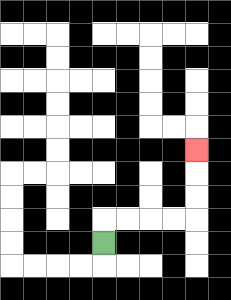{'start': '[4, 10]', 'end': '[8, 6]', 'path_directions': 'U,R,R,R,R,U,U,U', 'path_coordinates': '[[4, 10], [4, 9], [5, 9], [6, 9], [7, 9], [8, 9], [8, 8], [8, 7], [8, 6]]'}